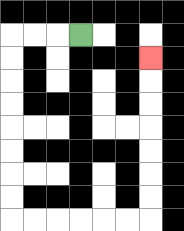{'start': '[3, 1]', 'end': '[6, 2]', 'path_directions': 'L,L,L,D,D,D,D,D,D,D,D,R,R,R,R,R,R,U,U,U,U,U,U,U', 'path_coordinates': '[[3, 1], [2, 1], [1, 1], [0, 1], [0, 2], [0, 3], [0, 4], [0, 5], [0, 6], [0, 7], [0, 8], [0, 9], [1, 9], [2, 9], [3, 9], [4, 9], [5, 9], [6, 9], [6, 8], [6, 7], [6, 6], [6, 5], [6, 4], [6, 3], [6, 2]]'}